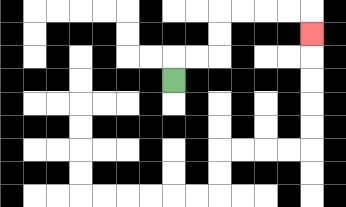{'start': '[7, 3]', 'end': '[13, 1]', 'path_directions': 'U,R,R,U,U,R,R,R,R,D', 'path_coordinates': '[[7, 3], [7, 2], [8, 2], [9, 2], [9, 1], [9, 0], [10, 0], [11, 0], [12, 0], [13, 0], [13, 1]]'}